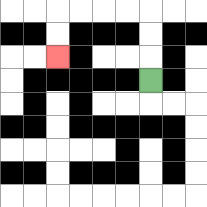{'start': '[6, 3]', 'end': '[2, 2]', 'path_directions': 'U,U,U,L,L,L,L,D,D', 'path_coordinates': '[[6, 3], [6, 2], [6, 1], [6, 0], [5, 0], [4, 0], [3, 0], [2, 0], [2, 1], [2, 2]]'}